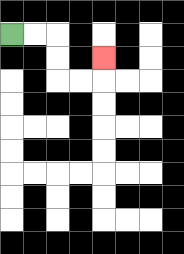{'start': '[0, 1]', 'end': '[4, 2]', 'path_directions': 'R,R,D,D,R,R,U', 'path_coordinates': '[[0, 1], [1, 1], [2, 1], [2, 2], [2, 3], [3, 3], [4, 3], [4, 2]]'}